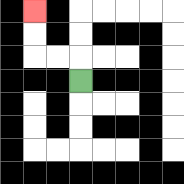{'start': '[3, 3]', 'end': '[1, 0]', 'path_directions': 'U,L,L,U,U', 'path_coordinates': '[[3, 3], [3, 2], [2, 2], [1, 2], [1, 1], [1, 0]]'}